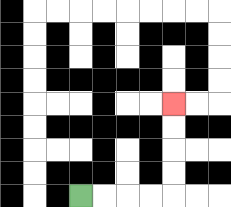{'start': '[3, 8]', 'end': '[7, 4]', 'path_directions': 'R,R,R,R,U,U,U,U', 'path_coordinates': '[[3, 8], [4, 8], [5, 8], [6, 8], [7, 8], [7, 7], [7, 6], [7, 5], [7, 4]]'}